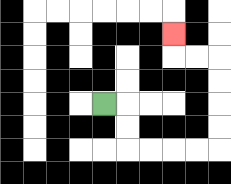{'start': '[4, 4]', 'end': '[7, 1]', 'path_directions': 'R,D,D,R,R,R,R,U,U,U,U,L,L,U', 'path_coordinates': '[[4, 4], [5, 4], [5, 5], [5, 6], [6, 6], [7, 6], [8, 6], [9, 6], [9, 5], [9, 4], [9, 3], [9, 2], [8, 2], [7, 2], [7, 1]]'}